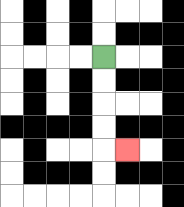{'start': '[4, 2]', 'end': '[5, 6]', 'path_directions': 'D,D,D,D,R', 'path_coordinates': '[[4, 2], [4, 3], [4, 4], [4, 5], [4, 6], [5, 6]]'}